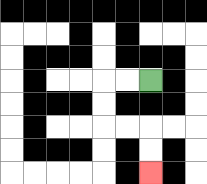{'start': '[6, 3]', 'end': '[6, 7]', 'path_directions': 'L,L,D,D,R,R,D,D', 'path_coordinates': '[[6, 3], [5, 3], [4, 3], [4, 4], [4, 5], [5, 5], [6, 5], [6, 6], [6, 7]]'}